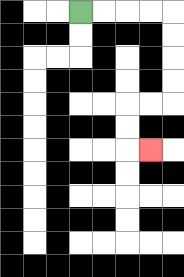{'start': '[3, 0]', 'end': '[6, 6]', 'path_directions': 'R,R,R,R,D,D,D,D,L,L,D,D,R', 'path_coordinates': '[[3, 0], [4, 0], [5, 0], [6, 0], [7, 0], [7, 1], [7, 2], [7, 3], [7, 4], [6, 4], [5, 4], [5, 5], [5, 6], [6, 6]]'}